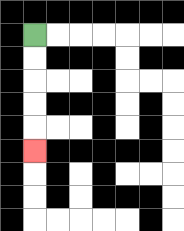{'start': '[1, 1]', 'end': '[1, 6]', 'path_directions': 'D,D,D,D,D', 'path_coordinates': '[[1, 1], [1, 2], [1, 3], [1, 4], [1, 5], [1, 6]]'}